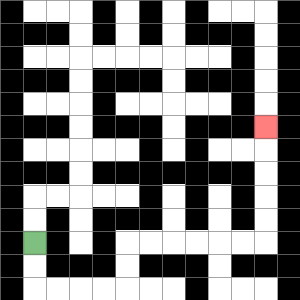{'start': '[1, 10]', 'end': '[11, 5]', 'path_directions': 'D,D,R,R,R,R,U,U,R,R,R,R,R,R,U,U,U,U,U', 'path_coordinates': '[[1, 10], [1, 11], [1, 12], [2, 12], [3, 12], [4, 12], [5, 12], [5, 11], [5, 10], [6, 10], [7, 10], [8, 10], [9, 10], [10, 10], [11, 10], [11, 9], [11, 8], [11, 7], [11, 6], [11, 5]]'}